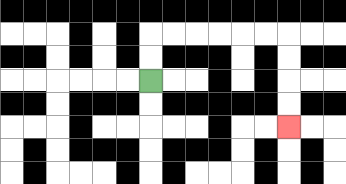{'start': '[6, 3]', 'end': '[12, 5]', 'path_directions': 'U,U,R,R,R,R,R,R,D,D,D,D', 'path_coordinates': '[[6, 3], [6, 2], [6, 1], [7, 1], [8, 1], [9, 1], [10, 1], [11, 1], [12, 1], [12, 2], [12, 3], [12, 4], [12, 5]]'}